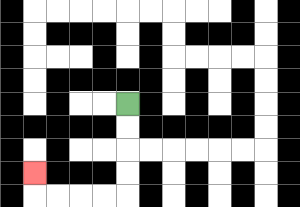{'start': '[5, 4]', 'end': '[1, 7]', 'path_directions': 'D,D,D,D,L,L,L,L,U', 'path_coordinates': '[[5, 4], [5, 5], [5, 6], [5, 7], [5, 8], [4, 8], [3, 8], [2, 8], [1, 8], [1, 7]]'}